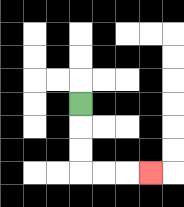{'start': '[3, 4]', 'end': '[6, 7]', 'path_directions': 'D,D,D,R,R,R', 'path_coordinates': '[[3, 4], [3, 5], [3, 6], [3, 7], [4, 7], [5, 7], [6, 7]]'}